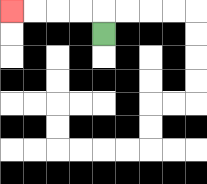{'start': '[4, 1]', 'end': '[0, 0]', 'path_directions': 'U,L,L,L,L', 'path_coordinates': '[[4, 1], [4, 0], [3, 0], [2, 0], [1, 0], [0, 0]]'}